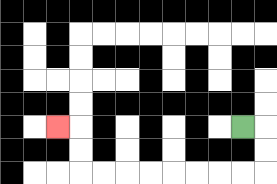{'start': '[10, 5]', 'end': '[2, 5]', 'path_directions': 'R,D,D,L,L,L,L,L,L,L,L,U,U,L', 'path_coordinates': '[[10, 5], [11, 5], [11, 6], [11, 7], [10, 7], [9, 7], [8, 7], [7, 7], [6, 7], [5, 7], [4, 7], [3, 7], [3, 6], [3, 5], [2, 5]]'}